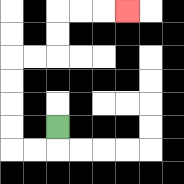{'start': '[2, 5]', 'end': '[5, 0]', 'path_directions': 'D,L,L,U,U,U,U,R,R,U,U,R,R,R', 'path_coordinates': '[[2, 5], [2, 6], [1, 6], [0, 6], [0, 5], [0, 4], [0, 3], [0, 2], [1, 2], [2, 2], [2, 1], [2, 0], [3, 0], [4, 0], [5, 0]]'}